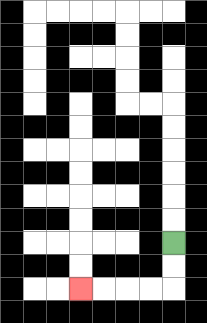{'start': '[7, 10]', 'end': '[3, 12]', 'path_directions': 'D,D,L,L,L,L', 'path_coordinates': '[[7, 10], [7, 11], [7, 12], [6, 12], [5, 12], [4, 12], [3, 12]]'}